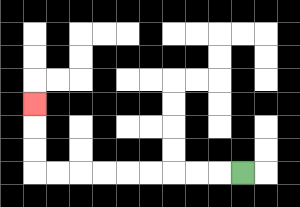{'start': '[10, 7]', 'end': '[1, 4]', 'path_directions': 'L,L,L,L,L,L,L,L,L,U,U,U', 'path_coordinates': '[[10, 7], [9, 7], [8, 7], [7, 7], [6, 7], [5, 7], [4, 7], [3, 7], [2, 7], [1, 7], [1, 6], [1, 5], [1, 4]]'}